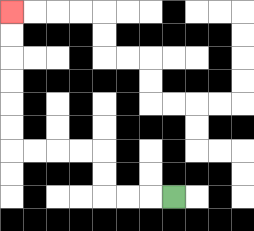{'start': '[7, 8]', 'end': '[0, 0]', 'path_directions': 'L,L,L,U,U,L,L,L,L,U,U,U,U,U,U', 'path_coordinates': '[[7, 8], [6, 8], [5, 8], [4, 8], [4, 7], [4, 6], [3, 6], [2, 6], [1, 6], [0, 6], [0, 5], [0, 4], [0, 3], [0, 2], [0, 1], [0, 0]]'}